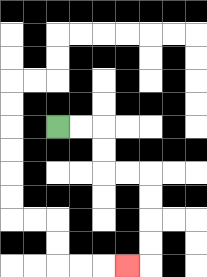{'start': '[2, 5]', 'end': '[5, 11]', 'path_directions': 'R,R,D,D,R,R,D,D,D,D,L', 'path_coordinates': '[[2, 5], [3, 5], [4, 5], [4, 6], [4, 7], [5, 7], [6, 7], [6, 8], [6, 9], [6, 10], [6, 11], [5, 11]]'}